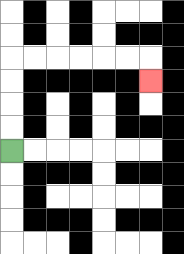{'start': '[0, 6]', 'end': '[6, 3]', 'path_directions': 'U,U,U,U,R,R,R,R,R,R,D', 'path_coordinates': '[[0, 6], [0, 5], [0, 4], [0, 3], [0, 2], [1, 2], [2, 2], [3, 2], [4, 2], [5, 2], [6, 2], [6, 3]]'}